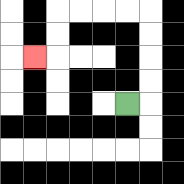{'start': '[5, 4]', 'end': '[1, 2]', 'path_directions': 'R,U,U,U,U,L,L,L,L,D,D,L', 'path_coordinates': '[[5, 4], [6, 4], [6, 3], [6, 2], [6, 1], [6, 0], [5, 0], [4, 0], [3, 0], [2, 0], [2, 1], [2, 2], [1, 2]]'}